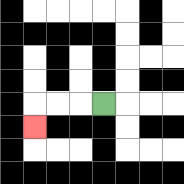{'start': '[4, 4]', 'end': '[1, 5]', 'path_directions': 'L,L,L,D', 'path_coordinates': '[[4, 4], [3, 4], [2, 4], [1, 4], [1, 5]]'}